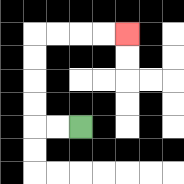{'start': '[3, 5]', 'end': '[5, 1]', 'path_directions': 'L,L,U,U,U,U,R,R,R,R', 'path_coordinates': '[[3, 5], [2, 5], [1, 5], [1, 4], [1, 3], [1, 2], [1, 1], [2, 1], [3, 1], [4, 1], [5, 1]]'}